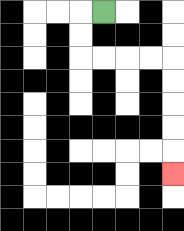{'start': '[4, 0]', 'end': '[7, 7]', 'path_directions': 'L,D,D,R,R,R,R,D,D,D,D,D', 'path_coordinates': '[[4, 0], [3, 0], [3, 1], [3, 2], [4, 2], [5, 2], [6, 2], [7, 2], [7, 3], [7, 4], [7, 5], [7, 6], [7, 7]]'}